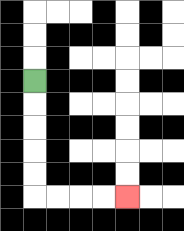{'start': '[1, 3]', 'end': '[5, 8]', 'path_directions': 'D,D,D,D,D,R,R,R,R', 'path_coordinates': '[[1, 3], [1, 4], [1, 5], [1, 6], [1, 7], [1, 8], [2, 8], [3, 8], [4, 8], [5, 8]]'}